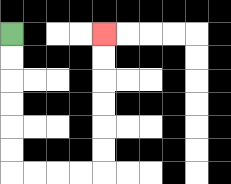{'start': '[0, 1]', 'end': '[4, 1]', 'path_directions': 'D,D,D,D,D,D,R,R,R,R,U,U,U,U,U,U', 'path_coordinates': '[[0, 1], [0, 2], [0, 3], [0, 4], [0, 5], [0, 6], [0, 7], [1, 7], [2, 7], [3, 7], [4, 7], [4, 6], [4, 5], [4, 4], [4, 3], [4, 2], [4, 1]]'}